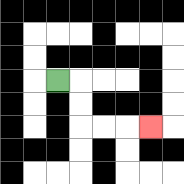{'start': '[2, 3]', 'end': '[6, 5]', 'path_directions': 'R,D,D,R,R,R', 'path_coordinates': '[[2, 3], [3, 3], [3, 4], [3, 5], [4, 5], [5, 5], [6, 5]]'}